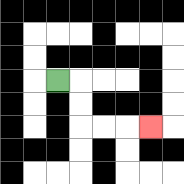{'start': '[2, 3]', 'end': '[6, 5]', 'path_directions': 'R,D,D,R,R,R', 'path_coordinates': '[[2, 3], [3, 3], [3, 4], [3, 5], [4, 5], [5, 5], [6, 5]]'}